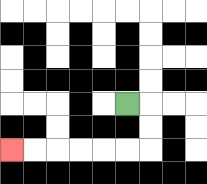{'start': '[5, 4]', 'end': '[0, 6]', 'path_directions': 'R,D,D,L,L,L,L,L,L', 'path_coordinates': '[[5, 4], [6, 4], [6, 5], [6, 6], [5, 6], [4, 6], [3, 6], [2, 6], [1, 6], [0, 6]]'}